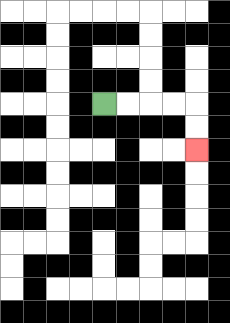{'start': '[4, 4]', 'end': '[8, 6]', 'path_directions': 'R,R,R,R,D,D', 'path_coordinates': '[[4, 4], [5, 4], [6, 4], [7, 4], [8, 4], [8, 5], [8, 6]]'}